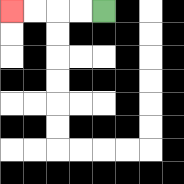{'start': '[4, 0]', 'end': '[0, 0]', 'path_directions': 'L,L,L,L', 'path_coordinates': '[[4, 0], [3, 0], [2, 0], [1, 0], [0, 0]]'}